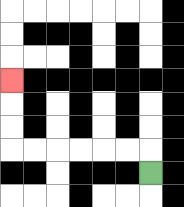{'start': '[6, 7]', 'end': '[0, 3]', 'path_directions': 'U,L,L,L,L,L,L,U,U,U', 'path_coordinates': '[[6, 7], [6, 6], [5, 6], [4, 6], [3, 6], [2, 6], [1, 6], [0, 6], [0, 5], [0, 4], [0, 3]]'}